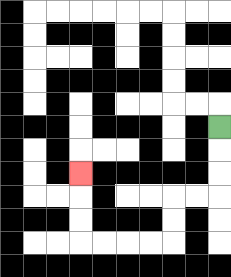{'start': '[9, 5]', 'end': '[3, 7]', 'path_directions': 'D,D,D,L,L,D,D,L,L,L,L,U,U,U', 'path_coordinates': '[[9, 5], [9, 6], [9, 7], [9, 8], [8, 8], [7, 8], [7, 9], [7, 10], [6, 10], [5, 10], [4, 10], [3, 10], [3, 9], [3, 8], [3, 7]]'}